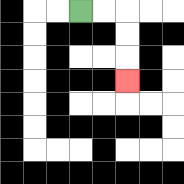{'start': '[3, 0]', 'end': '[5, 3]', 'path_directions': 'R,R,D,D,D', 'path_coordinates': '[[3, 0], [4, 0], [5, 0], [5, 1], [5, 2], [5, 3]]'}